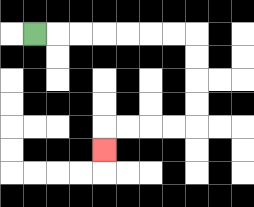{'start': '[1, 1]', 'end': '[4, 6]', 'path_directions': 'R,R,R,R,R,R,R,D,D,D,D,L,L,L,L,D', 'path_coordinates': '[[1, 1], [2, 1], [3, 1], [4, 1], [5, 1], [6, 1], [7, 1], [8, 1], [8, 2], [8, 3], [8, 4], [8, 5], [7, 5], [6, 5], [5, 5], [4, 5], [4, 6]]'}